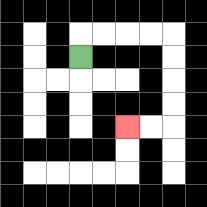{'start': '[3, 2]', 'end': '[5, 5]', 'path_directions': 'U,R,R,R,R,D,D,D,D,L,L', 'path_coordinates': '[[3, 2], [3, 1], [4, 1], [5, 1], [6, 1], [7, 1], [7, 2], [7, 3], [7, 4], [7, 5], [6, 5], [5, 5]]'}